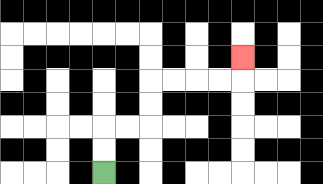{'start': '[4, 7]', 'end': '[10, 2]', 'path_directions': 'U,U,R,R,U,U,R,R,R,R,U', 'path_coordinates': '[[4, 7], [4, 6], [4, 5], [5, 5], [6, 5], [6, 4], [6, 3], [7, 3], [8, 3], [9, 3], [10, 3], [10, 2]]'}